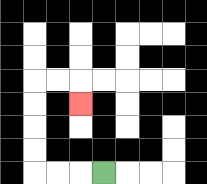{'start': '[4, 7]', 'end': '[3, 4]', 'path_directions': 'L,L,L,U,U,U,U,R,R,D', 'path_coordinates': '[[4, 7], [3, 7], [2, 7], [1, 7], [1, 6], [1, 5], [1, 4], [1, 3], [2, 3], [3, 3], [3, 4]]'}